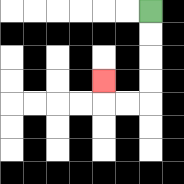{'start': '[6, 0]', 'end': '[4, 3]', 'path_directions': 'D,D,D,D,L,L,U', 'path_coordinates': '[[6, 0], [6, 1], [6, 2], [6, 3], [6, 4], [5, 4], [4, 4], [4, 3]]'}